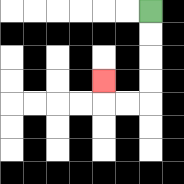{'start': '[6, 0]', 'end': '[4, 3]', 'path_directions': 'D,D,D,D,L,L,U', 'path_coordinates': '[[6, 0], [6, 1], [6, 2], [6, 3], [6, 4], [5, 4], [4, 4], [4, 3]]'}